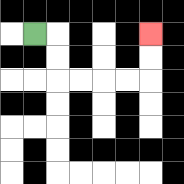{'start': '[1, 1]', 'end': '[6, 1]', 'path_directions': 'R,D,D,R,R,R,R,U,U', 'path_coordinates': '[[1, 1], [2, 1], [2, 2], [2, 3], [3, 3], [4, 3], [5, 3], [6, 3], [6, 2], [6, 1]]'}